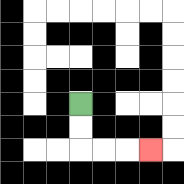{'start': '[3, 4]', 'end': '[6, 6]', 'path_directions': 'D,D,R,R,R', 'path_coordinates': '[[3, 4], [3, 5], [3, 6], [4, 6], [5, 6], [6, 6]]'}